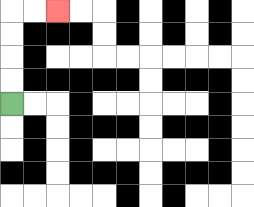{'start': '[0, 4]', 'end': '[2, 0]', 'path_directions': 'U,U,U,U,R,R', 'path_coordinates': '[[0, 4], [0, 3], [0, 2], [0, 1], [0, 0], [1, 0], [2, 0]]'}